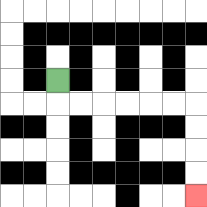{'start': '[2, 3]', 'end': '[8, 8]', 'path_directions': 'D,R,R,R,R,R,R,D,D,D,D', 'path_coordinates': '[[2, 3], [2, 4], [3, 4], [4, 4], [5, 4], [6, 4], [7, 4], [8, 4], [8, 5], [8, 6], [8, 7], [8, 8]]'}